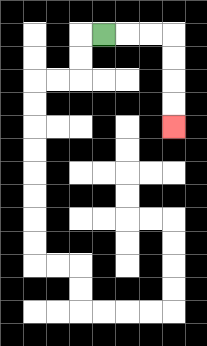{'start': '[4, 1]', 'end': '[7, 5]', 'path_directions': 'R,R,R,D,D,D,D', 'path_coordinates': '[[4, 1], [5, 1], [6, 1], [7, 1], [7, 2], [7, 3], [7, 4], [7, 5]]'}